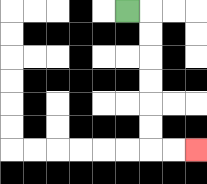{'start': '[5, 0]', 'end': '[8, 6]', 'path_directions': 'R,D,D,D,D,D,D,R,R', 'path_coordinates': '[[5, 0], [6, 0], [6, 1], [6, 2], [6, 3], [6, 4], [6, 5], [6, 6], [7, 6], [8, 6]]'}